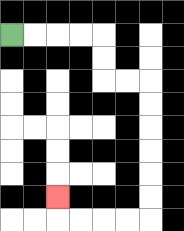{'start': '[0, 1]', 'end': '[2, 8]', 'path_directions': 'R,R,R,R,D,D,R,R,D,D,D,D,D,D,L,L,L,L,U', 'path_coordinates': '[[0, 1], [1, 1], [2, 1], [3, 1], [4, 1], [4, 2], [4, 3], [5, 3], [6, 3], [6, 4], [6, 5], [6, 6], [6, 7], [6, 8], [6, 9], [5, 9], [4, 9], [3, 9], [2, 9], [2, 8]]'}